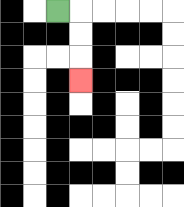{'start': '[2, 0]', 'end': '[3, 3]', 'path_directions': 'R,D,D,D', 'path_coordinates': '[[2, 0], [3, 0], [3, 1], [3, 2], [3, 3]]'}